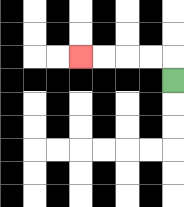{'start': '[7, 3]', 'end': '[3, 2]', 'path_directions': 'U,L,L,L,L', 'path_coordinates': '[[7, 3], [7, 2], [6, 2], [5, 2], [4, 2], [3, 2]]'}